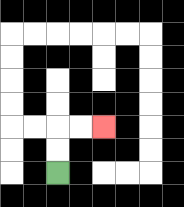{'start': '[2, 7]', 'end': '[4, 5]', 'path_directions': 'U,U,R,R', 'path_coordinates': '[[2, 7], [2, 6], [2, 5], [3, 5], [4, 5]]'}